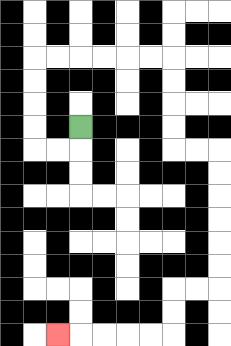{'start': '[3, 5]', 'end': '[2, 14]', 'path_directions': 'D,L,L,U,U,U,U,R,R,R,R,R,R,D,D,D,D,R,R,D,D,D,D,D,D,L,L,D,D,L,L,L,L,L', 'path_coordinates': '[[3, 5], [3, 6], [2, 6], [1, 6], [1, 5], [1, 4], [1, 3], [1, 2], [2, 2], [3, 2], [4, 2], [5, 2], [6, 2], [7, 2], [7, 3], [7, 4], [7, 5], [7, 6], [8, 6], [9, 6], [9, 7], [9, 8], [9, 9], [9, 10], [9, 11], [9, 12], [8, 12], [7, 12], [7, 13], [7, 14], [6, 14], [5, 14], [4, 14], [3, 14], [2, 14]]'}